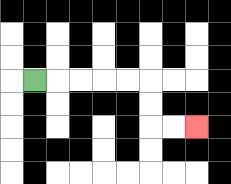{'start': '[1, 3]', 'end': '[8, 5]', 'path_directions': 'R,R,R,R,R,D,D,R,R', 'path_coordinates': '[[1, 3], [2, 3], [3, 3], [4, 3], [5, 3], [6, 3], [6, 4], [6, 5], [7, 5], [8, 5]]'}